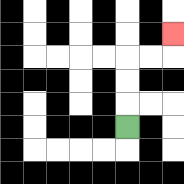{'start': '[5, 5]', 'end': '[7, 1]', 'path_directions': 'U,U,U,R,R,U', 'path_coordinates': '[[5, 5], [5, 4], [5, 3], [5, 2], [6, 2], [7, 2], [7, 1]]'}